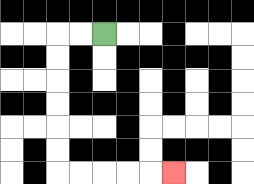{'start': '[4, 1]', 'end': '[7, 7]', 'path_directions': 'L,L,D,D,D,D,D,D,R,R,R,R,R', 'path_coordinates': '[[4, 1], [3, 1], [2, 1], [2, 2], [2, 3], [2, 4], [2, 5], [2, 6], [2, 7], [3, 7], [4, 7], [5, 7], [6, 7], [7, 7]]'}